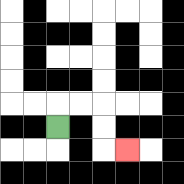{'start': '[2, 5]', 'end': '[5, 6]', 'path_directions': 'U,R,R,D,D,R', 'path_coordinates': '[[2, 5], [2, 4], [3, 4], [4, 4], [4, 5], [4, 6], [5, 6]]'}